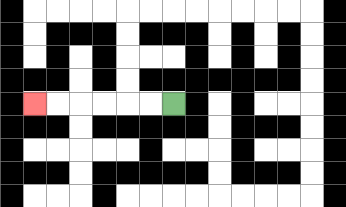{'start': '[7, 4]', 'end': '[1, 4]', 'path_directions': 'L,L,L,L,L,L', 'path_coordinates': '[[7, 4], [6, 4], [5, 4], [4, 4], [3, 4], [2, 4], [1, 4]]'}